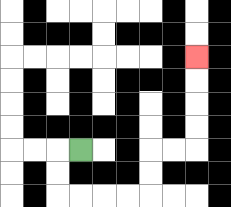{'start': '[3, 6]', 'end': '[8, 2]', 'path_directions': 'L,D,D,R,R,R,R,U,U,R,R,U,U,U,U', 'path_coordinates': '[[3, 6], [2, 6], [2, 7], [2, 8], [3, 8], [4, 8], [5, 8], [6, 8], [6, 7], [6, 6], [7, 6], [8, 6], [8, 5], [8, 4], [8, 3], [8, 2]]'}